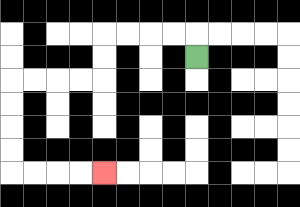{'start': '[8, 2]', 'end': '[4, 7]', 'path_directions': 'U,L,L,L,L,D,D,L,L,L,L,D,D,D,D,R,R,R,R', 'path_coordinates': '[[8, 2], [8, 1], [7, 1], [6, 1], [5, 1], [4, 1], [4, 2], [4, 3], [3, 3], [2, 3], [1, 3], [0, 3], [0, 4], [0, 5], [0, 6], [0, 7], [1, 7], [2, 7], [3, 7], [4, 7]]'}